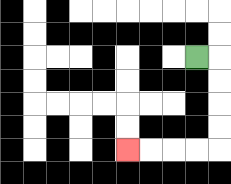{'start': '[8, 2]', 'end': '[5, 6]', 'path_directions': 'R,D,D,D,D,L,L,L,L', 'path_coordinates': '[[8, 2], [9, 2], [9, 3], [9, 4], [9, 5], [9, 6], [8, 6], [7, 6], [6, 6], [5, 6]]'}